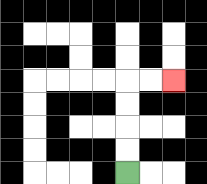{'start': '[5, 7]', 'end': '[7, 3]', 'path_directions': 'U,U,U,U,R,R', 'path_coordinates': '[[5, 7], [5, 6], [5, 5], [5, 4], [5, 3], [6, 3], [7, 3]]'}